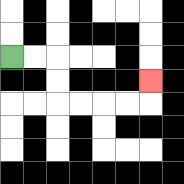{'start': '[0, 2]', 'end': '[6, 3]', 'path_directions': 'R,R,D,D,R,R,R,R,U', 'path_coordinates': '[[0, 2], [1, 2], [2, 2], [2, 3], [2, 4], [3, 4], [4, 4], [5, 4], [6, 4], [6, 3]]'}